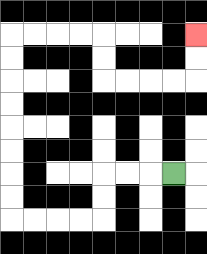{'start': '[7, 7]', 'end': '[8, 1]', 'path_directions': 'L,L,L,D,D,L,L,L,L,U,U,U,U,U,U,U,U,R,R,R,R,D,D,R,R,R,R,U,U', 'path_coordinates': '[[7, 7], [6, 7], [5, 7], [4, 7], [4, 8], [4, 9], [3, 9], [2, 9], [1, 9], [0, 9], [0, 8], [0, 7], [0, 6], [0, 5], [0, 4], [0, 3], [0, 2], [0, 1], [1, 1], [2, 1], [3, 1], [4, 1], [4, 2], [4, 3], [5, 3], [6, 3], [7, 3], [8, 3], [8, 2], [8, 1]]'}